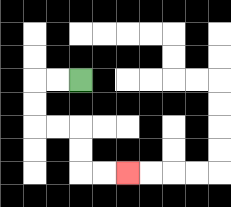{'start': '[3, 3]', 'end': '[5, 7]', 'path_directions': 'L,L,D,D,R,R,D,D,R,R', 'path_coordinates': '[[3, 3], [2, 3], [1, 3], [1, 4], [1, 5], [2, 5], [3, 5], [3, 6], [3, 7], [4, 7], [5, 7]]'}